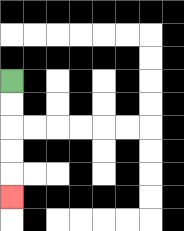{'start': '[0, 3]', 'end': '[0, 8]', 'path_directions': 'D,D,D,D,D', 'path_coordinates': '[[0, 3], [0, 4], [0, 5], [0, 6], [0, 7], [0, 8]]'}